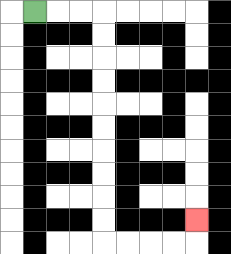{'start': '[1, 0]', 'end': '[8, 9]', 'path_directions': 'R,R,R,D,D,D,D,D,D,D,D,D,D,R,R,R,R,U', 'path_coordinates': '[[1, 0], [2, 0], [3, 0], [4, 0], [4, 1], [4, 2], [4, 3], [4, 4], [4, 5], [4, 6], [4, 7], [4, 8], [4, 9], [4, 10], [5, 10], [6, 10], [7, 10], [8, 10], [8, 9]]'}